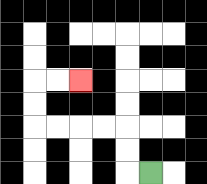{'start': '[6, 7]', 'end': '[3, 3]', 'path_directions': 'L,U,U,L,L,L,L,U,U,R,R', 'path_coordinates': '[[6, 7], [5, 7], [5, 6], [5, 5], [4, 5], [3, 5], [2, 5], [1, 5], [1, 4], [1, 3], [2, 3], [3, 3]]'}